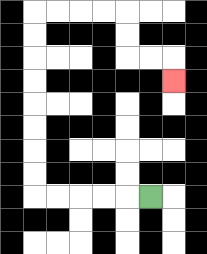{'start': '[6, 8]', 'end': '[7, 3]', 'path_directions': 'L,L,L,L,L,U,U,U,U,U,U,U,U,R,R,R,R,D,D,R,R,D', 'path_coordinates': '[[6, 8], [5, 8], [4, 8], [3, 8], [2, 8], [1, 8], [1, 7], [1, 6], [1, 5], [1, 4], [1, 3], [1, 2], [1, 1], [1, 0], [2, 0], [3, 0], [4, 0], [5, 0], [5, 1], [5, 2], [6, 2], [7, 2], [7, 3]]'}